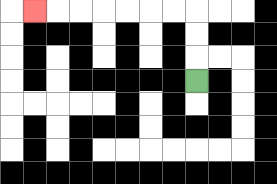{'start': '[8, 3]', 'end': '[1, 0]', 'path_directions': 'U,U,U,L,L,L,L,L,L,L', 'path_coordinates': '[[8, 3], [8, 2], [8, 1], [8, 0], [7, 0], [6, 0], [5, 0], [4, 0], [3, 0], [2, 0], [1, 0]]'}